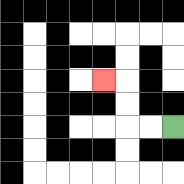{'start': '[7, 5]', 'end': '[4, 3]', 'path_directions': 'L,L,U,U,L', 'path_coordinates': '[[7, 5], [6, 5], [5, 5], [5, 4], [5, 3], [4, 3]]'}